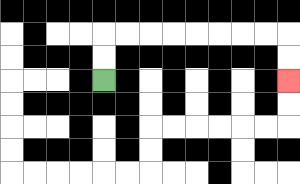{'start': '[4, 3]', 'end': '[12, 3]', 'path_directions': 'U,U,R,R,R,R,R,R,R,R,D,D', 'path_coordinates': '[[4, 3], [4, 2], [4, 1], [5, 1], [6, 1], [7, 1], [8, 1], [9, 1], [10, 1], [11, 1], [12, 1], [12, 2], [12, 3]]'}